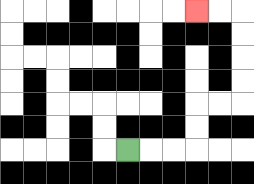{'start': '[5, 6]', 'end': '[8, 0]', 'path_directions': 'R,R,R,U,U,R,R,U,U,U,U,L,L', 'path_coordinates': '[[5, 6], [6, 6], [7, 6], [8, 6], [8, 5], [8, 4], [9, 4], [10, 4], [10, 3], [10, 2], [10, 1], [10, 0], [9, 0], [8, 0]]'}